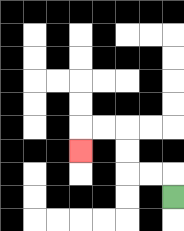{'start': '[7, 8]', 'end': '[3, 6]', 'path_directions': 'U,L,L,U,U,L,L,D', 'path_coordinates': '[[7, 8], [7, 7], [6, 7], [5, 7], [5, 6], [5, 5], [4, 5], [3, 5], [3, 6]]'}